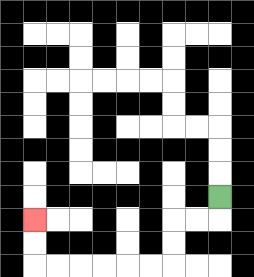{'start': '[9, 8]', 'end': '[1, 9]', 'path_directions': 'D,L,L,D,D,L,L,L,L,L,L,U,U', 'path_coordinates': '[[9, 8], [9, 9], [8, 9], [7, 9], [7, 10], [7, 11], [6, 11], [5, 11], [4, 11], [3, 11], [2, 11], [1, 11], [1, 10], [1, 9]]'}